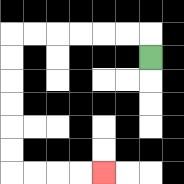{'start': '[6, 2]', 'end': '[4, 7]', 'path_directions': 'U,L,L,L,L,L,L,D,D,D,D,D,D,R,R,R,R', 'path_coordinates': '[[6, 2], [6, 1], [5, 1], [4, 1], [3, 1], [2, 1], [1, 1], [0, 1], [0, 2], [0, 3], [0, 4], [0, 5], [0, 6], [0, 7], [1, 7], [2, 7], [3, 7], [4, 7]]'}